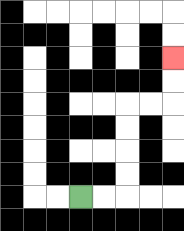{'start': '[3, 8]', 'end': '[7, 2]', 'path_directions': 'R,R,U,U,U,U,R,R,U,U', 'path_coordinates': '[[3, 8], [4, 8], [5, 8], [5, 7], [5, 6], [5, 5], [5, 4], [6, 4], [7, 4], [7, 3], [7, 2]]'}